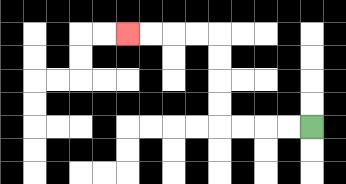{'start': '[13, 5]', 'end': '[5, 1]', 'path_directions': 'L,L,L,L,U,U,U,U,L,L,L,L', 'path_coordinates': '[[13, 5], [12, 5], [11, 5], [10, 5], [9, 5], [9, 4], [9, 3], [9, 2], [9, 1], [8, 1], [7, 1], [6, 1], [5, 1]]'}